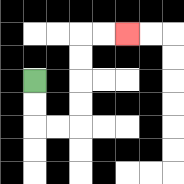{'start': '[1, 3]', 'end': '[5, 1]', 'path_directions': 'D,D,R,R,U,U,U,U,R,R', 'path_coordinates': '[[1, 3], [1, 4], [1, 5], [2, 5], [3, 5], [3, 4], [3, 3], [3, 2], [3, 1], [4, 1], [5, 1]]'}